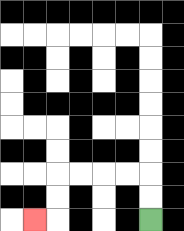{'start': '[6, 9]', 'end': '[1, 9]', 'path_directions': 'U,U,L,L,L,L,D,D,L', 'path_coordinates': '[[6, 9], [6, 8], [6, 7], [5, 7], [4, 7], [3, 7], [2, 7], [2, 8], [2, 9], [1, 9]]'}